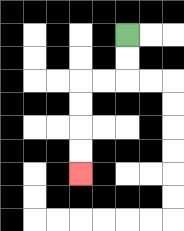{'start': '[5, 1]', 'end': '[3, 7]', 'path_directions': 'D,D,L,L,D,D,D,D', 'path_coordinates': '[[5, 1], [5, 2], [5, 3], [4, 3], [3, 3], [3, 4], [3, 5], [3, 6], [3, 7]]'}